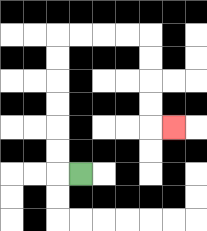{'start': '[3, 7]', 'end': '[7, 5]', 'path_directions': 'L,U,U,U,U,U,U,R,R,R,R,D,D,D,D,R', 'path_coordinates': '[[3, 7], [2, 7], [2, 6], [2, 5], [2, 4], [2, 3], [2, 2], [2, 1], [3, 1], [4, 1], [5, 1], [6, 1], [6, 2], [6, 3], [6, 4], [6, 5], [7, 5]]'}